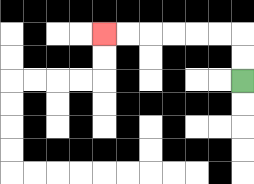{'start': '[10, 3]', 'end': '[4, 1]', 'path_directions': 'U,U,L,L,L,L,L,L', 'path_coordinates': '[[10, 3], [10, 2], [10, 1], [9, 1], [8, 1], [7, 1], [6, 1], [5, 1], [4, 1]]'}